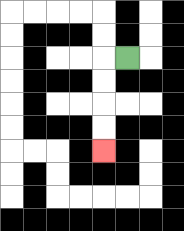{'start': '[5, 2]', 'end': '[4, 6]', 'path_directions': 'L,D,D,D,D', 'path_coordinates': '[[5, 2], [4, 2], [4, 3], [4, 4], [4, 5], [4, 6]]'}